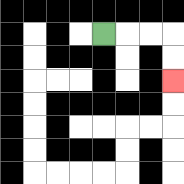{'start': '[4, 1]', 'end': '[7, 3]', 'path_directions': 'R,R,R,D,D', 'path_coordinates': '[[4, 1], [5, 1], [6, 1], [7, 1], [7, 2], [7, 3]]'}